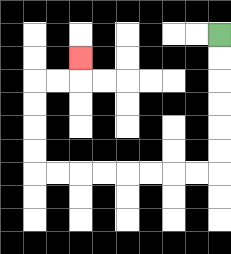{'start': '[9, 1]', 'end': '[3, 2]', 'path_directions': 'D,D,D,D,D,D,L,L,L,L,L,L,L,L,U,U,U,U,R,R,U', 'path_coordinates': '[[9, 1], [9, 2], [9, 3], [9, 4], [9, 5], [9, 6], [9, 7], [8, 7], [7, 7], [6, 7], [5, 7], [4, 7], [3, 7], [2, 7], [1, 7], [1, 6], [1, 5], [1, 4], [1, 3], [2, 3], [3, 3], [3, 2]]'}